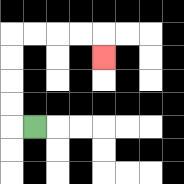{'start': '[1, 5]', 'end': '[4, 2]', 'path_directions': 'L,U,U,U,U,R,R,R,R,D', 'path_coordinates': '[[1, 5], [0, 5], [0, 4], [0, 3], [0, 2], [0, 1], [1, 1], [2, 1], [3, 1], [4, 1], [4, 2]]'}